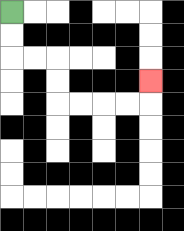{'start': '[0, 0]', 'end': '[6, 3]', 'path_directions': 'D,D,R,R,D,D,R,R,R,R,U', 'path_coordinates': '[[0, 0], [0, 1], [0, 2], [1, 2], [2, 2], [2, 3], [2, 4], [3, 4], [4, 4], [5, 4], [6, 4], [6, 3]]'}